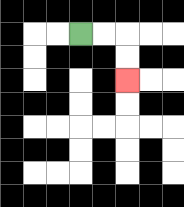{'start': '[3, 1]', 'end': '[5, 3]', 'path_directions': 'R,R,D,D', 'path_coordinates': '[[3, 1], [4, 1], [5, 1], [5, 2], [5, 3]]'}